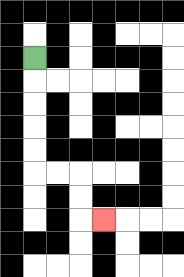{'start': '[1, 2]', 'end': '[4, 9]', 'path_directions': 'D,D,D,D,D,R,R,D,D,R', 'path_coordinates': '[[1, 2], [1, 3], [1, 4], [1, 5], [1, 6], [1, 7], [2, 7], [3, 7], [3, 8], [3, 9], [4, 9]]'}